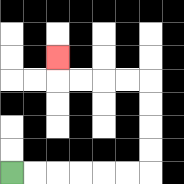{'start': '[0, 7]', 'end': '[2, 2]', 'path_directions': 'R,R,R,R,R,R,U,U,U,U,L,L,L,L,U', 'path_coordinates': '[[0, 7], [1, 7], [2, 7], [3, 7], [4, 7], [5, 7], [6, 7], [6, 6], [6, 5], [6, 4], [6, 3], [5, 3], [4, 3], [3, 3], [2, 3], [2, 2]]'}